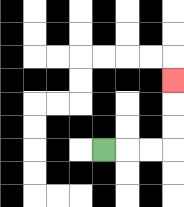{'start': '[4, 6]', 'end': '[7, 3]', 'path_directions': 'R,R,R,U,U,U', 'path_coordinates': '[[4, 6], [5, 6], [6, 6], [7, 6], [7, 5], [7, 4], [7, 3]]'}